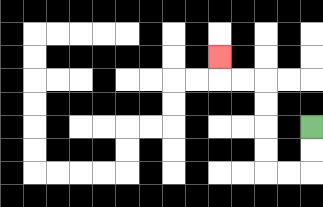{'start': '[13, 5]', 'end': '[9, 2]', 'path_directions': 'D,D,L,L,U,U,U,U,L,L,U', 'path_coordinates': '[[13, 5], [13, 6], [13, 7], [12, 7], [11, 7], [11, 6], [11, 5], [11, 4], [11, 3], [10, 3], [9, 3], [9, 2]]'}